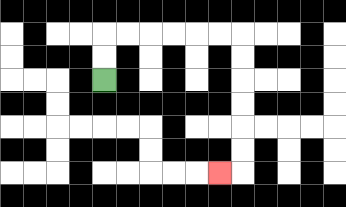{'start': '[4, 3]', 'end': '[9, 7]', 'path_directions': 'U,U,R,R,R,R,R,R,D,D,D,D,D,D,L', 'path_coordinates': '[[4, 3], [4, 2], [4, 1], [5, 1], [6, 1], [7, 1], [8, 1], [9, 1], [10, 1], [10, 2], [10, 3], [10, 4], [10, 5], [10, 6], [10, 7], [9, 7]]'}